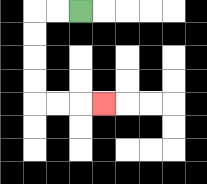{'start': '[3, 0]', 'end': '[4, 4]', 'path_directions': 'L,L,D,D,D,D,R,R,R', 'path_coordinates': '[[3, 0], [2, 0], [1, 0], [1, 1], [1, 2], [1, 3], [1, 4], [2, 4], [3, 4], [4, 4]]'}